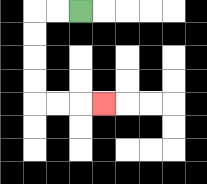{'start': '[3, 0]', 'end': '[4, 4]', 'path_directions': 'L,L,D,D,D,D,R,R,R', 'path_coordinates': '[[3, 0], [2, 0], [1, 0], [1, 1], [1, 2], [1, 3], [1, 4], [2, 4], [3, 4], [4, 4]]'}